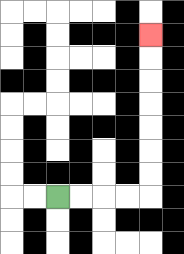{'start': '[2, 8]', 'end': '[6, 1]', 'path_directions': 'R,R,R,R,U,U,U,U,U,U,U', 'path_coordinates': '[[2, 8], [3, 8], [4, 8], [5, 8], [6, 8], [6, 7], [6, 6], [6, 5], [6, 4], [6, 3], [6, 2], [6, 1]]'}